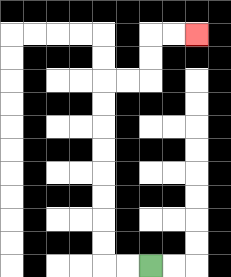{'start': '[6, 11]', 'end': '[8, 1]', 'path_directions': 'L,L,U,U,U,U,U,U,U,U,R,R,U,U,R,R', 'path_coordinates': '[[6, 11], [5, 11], [4, 11], [4, 10], [4, 9], [4, 8], [4, 7], [4, 6], [4, 5], [4, 4], [4, 3], [5, 3], [6, 3], [6, 2], [6, 1], [7, 1], [8, 1]]'}